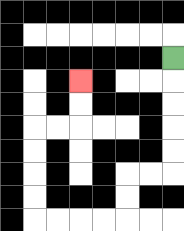{'start': '[7, 2]', 'end': '[3, 3]', 'path_directions': 'D,D,D,D,D,L,L,D,D,L,L,L,L,U,U,U,U,R,R,U,U', 'path_coordinates': '[[7, 2], [7, 3], [7, 4], [7, 5], [7, 6], [7, 7], [6, 7], [5, 7], [5, 8], [5, 9], [4, 9], [3, 9], [2, 9], [1, 9], [1, 8], [1, 7], [1, 6], [1, 5], [2, 5], [3, 5], [3, 4], [3, 3]]'}